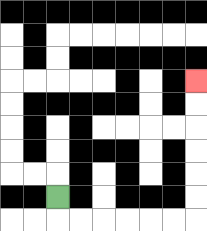{'start': '[2, 8]', 'end': '[8, 3]', 'path_directions': 'D,R,R,R,R,R,R,U,U,U,U,U,U', 'path_coordinates': '[[2, 8], [2, 9], [3, 9], [4, 9], [5, 9], [6, 9], [7, 9], [8, 9], [8, 8], [8, 7], [8, 6], [8, 5], [8, 4], [8, 3]]'}